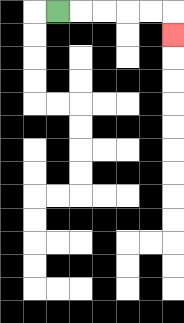{'start': '[2, 0]', 'end': '[7, 1]', 'path_directions': 'R,R,R,R,R,D', 'path_coordinates': '[[2, 0], [3, 0], [4, 0], [5, 0], [6, 0], [7, 0], [7, 1]]'}